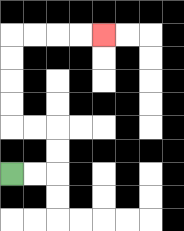{'start': '[0, 7]', 'end': '[4, 1]', 'path_directions': 'R,R,U,U,L,L,U,U,U,U,R,R,R,R', 'path_coordinates': '[[0, 7], [1, 7], [2, 7], [2, 6], [2, 5], [1, 5], [0, 5], [0, 4], [0, 3], [0, 2], [0, 1], [1, 1], [2, 1], [3, 1], [4, 1]]'}